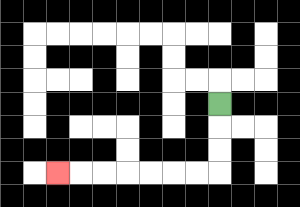{'start': '[9, 4]', 'end': '[2, 7]', 'path_directions': 'D,D,D,L,L,L,L,L,L,L', 'path_coordinates': '[[9, 4], [9, 5], [9, 6], [9, 7], [8, 7], [7, 7], [6, 7], [5, 7], [4, 7], [3, 7], [2, 7]]'}